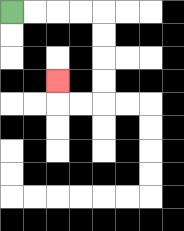{'start': '[0, 0]', 'end': '[2, 3]', 'path_directions': 'R,R,R,R,D,D,D,D,L,L,U', 'path_coordinates': '[[0, 0], [1, 0], [2, 0], [3, 0], [4, 0], [4, 1], [4, 2], [4, 3], [4, 4], [3, 4], [2, 4], [2, 3]]'}